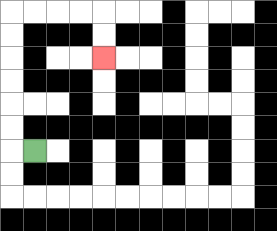{'start': '[1, 6]', 'end': '[4, 2]', 'path_directions': 'L,U,U,U,U,U,U,R,R,R,R,D,D', 'path_coordinates': '[[1, 6], [0, 6], [0, 5], [0, 4], [0, 3], [0, 2], [0, 1], [0, 0], [1, 0], [2, 0], [3, 0], [4, 0], [4, 1], [4, 2]]'}